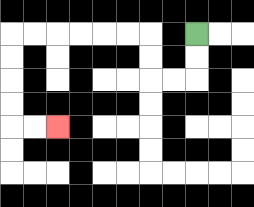{'start': '[8, 1]', 'end': '[2, 5]', 'path_directions': 'D,D,L,L,U,U,L,L,L,L,L,L,D,D,D,D,R,R', 'path_coordinates': '[[8, 1], [8, 2], [8, 3], [7, 3], [6, 3], [6, 2], [6, 1], [5, 1], [4, 1], [3, 1], [2, 1], [1, 1], [0, 1], [0, 2], [0, 3], [0, 4], [0, 5], [1, 5], [2, 5]]'}